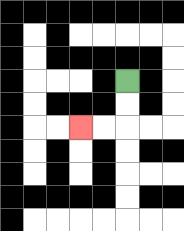{'start': '[5, 3]', 'end': '[3, 5]', 'path_directions': 'D,D,L,L', 'path_coordinates': '[[5, 3], [5, 4], [5, 5], [4, 5], [3, 5]]'}